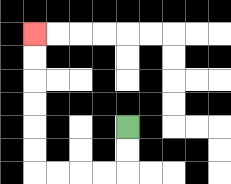{'start': '[5, 5]', 'end': '[1, 1]', 'path_directions': 'D,D,L,L,L,L,U,U,U,U,U,U', 'path_coordinates': '[[5, 5], [5, 6], [5, 7], [4, 7], [3, 7], [2, 7], [1, 7], [1, 6], [1, 5], [1, 4], [1, 3], [1, 2], [1, 1]]'}